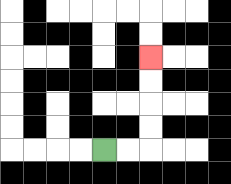{'start': '[4, 6]', 'end': '[6, 2]', 'path_directions': 'R,R,U,U,U,U', 'path_coordinates': '[[4, 6], [5, 6], [6, 6], [6, 5], [6, 4], [6, 3], [6, 2]]'}